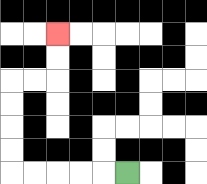{'start': '[5, 7]', 'end': '[2, 1]', 'path_directions': 'L,L,L,L,L,U,U,U,U,R,R,U,U', 'path_coordinates': '[[5, 7], [4, 7], [3, 7], [2, 7], [1, 7], [0, 7], [0, 6], [0, 5], [0, 4], [0, 3], [1, 3], [2, 3], [2, 2], [2, 1]]'}